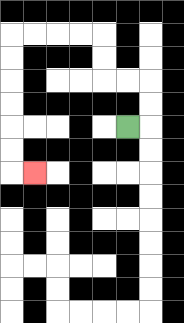{'start': '[5, 5]', 'end': '[1, 7]', 'path_directions': 'R,U,U,L,L,U,U,L,L,L,L,D,D,D,D,D,D,R', 'path_coordinates': '[[5, 5], [6, 5], [6, 4], [6, 3], [5, 3], [4, 3], [4, 2], [4, 1], [3, 1], [2, 1], [1, 1], [0, 1], [0, 2], [0, 3], [0, 4], [0, 5], [0, 6], [0, 7], [1, 7]]'}